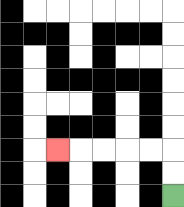{'start': '[7, 8]', 'end': '[2, 6]', 'path_directions': 'U,U,L,L,L,L,L', 'path_coordinates': '[[7, 8], [7, 7], [7, 6], [6, 6], [5, 6], [4, 6], [3, 6], [2, 6]]'}